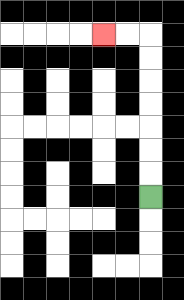{'start': '[6, 8]', 'end': '[4, 1]', 'path_directions': 'U,U,U,U,U,U,U,L,L', 'path_coordinates': '[[6, 8], [6, 7], [6, 6], [6, 5], [6, 4], [6, 3], [6, 2], [6, 1], [5, 1], [4, 1]]'}